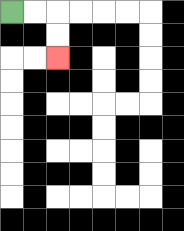{'start': '[0, 0]', 'end': '[2, 2]', 'path_directions': 'R,R,D,D', 'path_coordinates': '[[0, 0], [1, 0], [2, 0], [2, 1], [2, 2]]'}